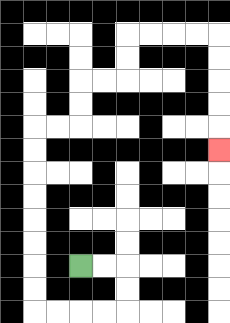{'start': '[3, 11]', 'end': '[9, 6]', 'path_directions': 'R,R,D,D,L,L,L,L,U,U,U,U,U,U,U,U,R,R,U,U,R,R,U,U,R,R,R,R,D,D,D,D,D', 'path_coordinates': '[[3, 11], [4, 11], [5, 11], [5, 12], [5, 13], [4, 13], [3, 13], [2, 13], [1, 13], [1, 12], [1, 11], [1, 10], [1, 9], [1, 8], [1, 7], [1, 6], [1, 5], [2, 5], [3, 5], [3, 4], [3, 3], [4, 3], [5, 3], [5, 2], [5, 1], [6, 1], [7, 1], [8, 1], [9, 1], [9, 2], [9, 3], [9, 4], [9, 5], [9, 6]]'}